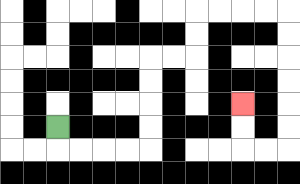{'start': '[2, 5]', 'end': '[10, 4]', 'path_directions': 'D,R,R,R,R,U,U,U,U,R,R,U,U,R,R,R,R,D,D,D,D,D,D,L,L,U,U', 'path_coordinates': '[[2, 5], [2, 6], [3, 6], [4, 6], [5, 6], [6, 6], [6, 5], [6, 4], [6, 3], [6, 2], [7, 2], [8, 2], [8, 1], [8, 0], [9, 0], [10, 0], [11, 0], [12, 0], [12, 1], [12, 2], [12, 3], [12, 4], [12, 5], [12, 6], [11, 6], [10, 6], [10, 5], [10, 4]]'}